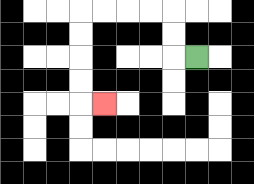{'start': '[8, 2]', 'end': '[4, 4]', 'path_directions': 'L,U,U,L,L,L,L,D,D,D,D,R', 'path_coordinates': '[[8, 2], [7, 2], [7, 1], [7, 0], [6, 0], [5, 0], [4, 0], [3, 0], [3, 1], [3, 2], [3, 3], [3, 4], [4, 4]]'}